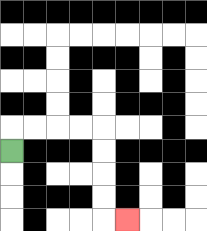{'start': '[0, 6]', 'end': '[5, 9]', 'path_directions': 'U,R,R,R,R,D,D,D,D,R', 'path_coordinates': '[[0, 6], [0, 5], [1, 5], [2, 5], [3, 5], [4, 5], [4, 6], [4, 7], [4, 8], [4, 9], [5, 9]]'}